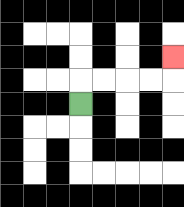{'start': '[3, 4]', 'end': '[7, 2]', 'path_directions': 'U,R,R,R,R,U', 'path_coordinates': '[[3, 4], [3, 3], [4, 3], [5, 3], [6, 3], [7, 3], [7, 2]]'}